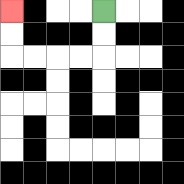{'start': '[4, 0]', 'end': '[0, 0]', 'path_directions': 'D,D,L,L,L,L,U,U', 'path_coordinates': '[[4, 0], [4, 1], [4, 2], [3, 2], [2, 2], [1, 2], [0, 2], [0, 1], [0, 0]]'}